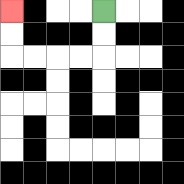{'start': '[4, 0]', 'end': '[0, 0]', 'path_directions': 'D,D,L,L,L,L,U,U', 'path_coordinates': '[[4, 0], [4, 1], [4, 2], [3, 2], [2, 2], [1, 2], [0, 2], [0, 1], [0, 0]]'}